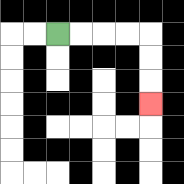{'start': '[2, 1]', 'end': '[6, 4]', 'path_directions': 'R,R,R,R,D,D,D', 'path_coordinates': '[[2, 1], [3, 1], [4, 1], [5, 1], [6, 1], [6, 2], [6, 3], [6, 4]]'}